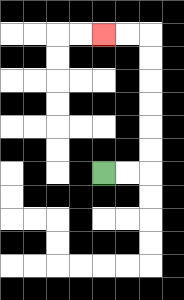{'start': '[4, 7]', 'end': '[4, 1]', 'path_directions': 'R,R,U,U,U,U,U,U,L,L', 'path_coordinates': '[[4, 7], [5, 7], [6, 7], [6, 6], [6, 5], [6, 4], [6, 3], [6, 2], [6, 1], [5, 1], [4, 1]]'}